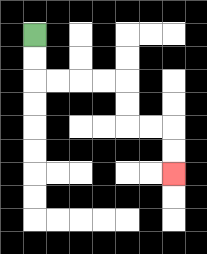{'start': '[1, 1]', 'end': '[7, 7]', 'path_directions': 'D,D,R,R,R,R,D,D,R,R,D,D', 'path_coordinates': '[[1, 1], [1, 2], [1, 3], [2, 3], [3, 3], [4, 3], [5, 3], [5, 4], [5, 5], [6, 5], [7, 5], [7, 6], [7, 7]]'}